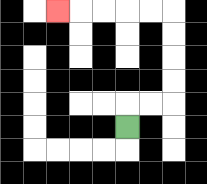{'start': '[5, 5]', 'end': '[2, 0]', 'path_directions': 'U,R,R,U,U,U,U,L,L,L,L,L', 'path_coordinates': '[[5, 5], [5, 4], [6, 4], [7, 4], [7, 3], [7, 2], [7, 1], [7, 0], [6, 0], [5, 0], [4, 0], [3, 0], [2, 0]]'}